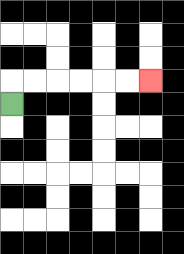{'start': '[0, 4]', 'end': '[6, 3]', 'path_directions': 'U,R,R,R,R,R,R', 'path_coordinates': '[[0, 4], [0, 3], [1, 3], [2, 3], [3, 3], [4, 3], [5, 3], [6, 3]]'}